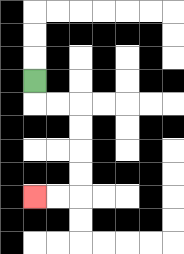{'start': '[1, 3]', 'end': '[1, 8]', 'path_directions': 'D,R,R,D,D,D,D,L,L', 'path_coordinates': '[[1, 3], [1, 4], [2, 4], [3, 4], [3, 5], [3, 6], [3, 7], [3, 8], [2, 8], [1, 8]]'}